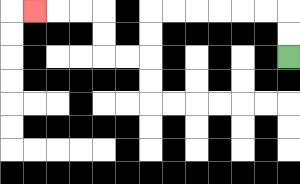{'start': '[12, 2]', 'end': '[1, 0]', 'path_directions': 'U,U,L,L,L,L,L,L,D,D,L,L,U,U,L,L,L', 'path_coordinates': '[[12, 2], [12, 1], [12, 0], [11, 0], [10, 0], [9, 0], [8, 0], [7, 0], [6, 0], [6, 1], [6, 2], [5, 2], [4, 2], [4, 1], [4, 0], [3, 0], [2, 0], [1, 0]]'}